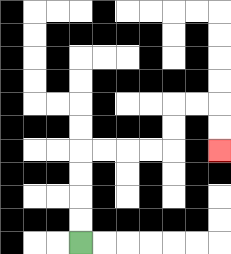{'start': '[3, 10]', 'end': '[9, 6]', 'path_directions': 'U,U,U,U,R,R,R,R,U,U,R,R,D,D', 'path_coordinates': '[[3, 10], [3, 9], [3, 8], [3, 7], [3, 6], [4, 6], [5, 6], [6, 6], [7, 6], [7, 5], [7, 4], [8, 4], [9, 4], [9, 5], [9, 6]]'}